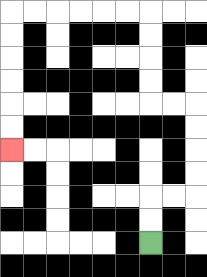{'start': '[6, 10]', 'end': '[0, 6]', 'path_directions': 'U,U,R,R,U,U,U,U,L,L,U,U,U,U,L,L,L,L,L,L,D,D,D,D,D,D', 'path_coordinates': '[[6, 10], [6, 9], [6, 8], [7, 8], [8, 8], [8, 7], [8, 6], [8, 5], [8, 4], [7, 4], [6, 4], [6, 3], [6, 2], [6, 1], [6, 0], [5, 0], [4, 0], [3, 0], [2, 0], [1, 0], [0, 0], [0, 1], [0, 2], [0, 3], [0, 4], [0, 5], [0, 6]]'}